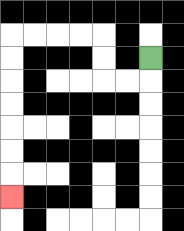{'start': '[6, 2]', 'end': '[0, 8]', 'path_directions': 'D,L,L,U,U,L,L,L,L,D,D,D,D,D,D,D', 'path_coordinates': '[[6, 2], [6, 3], [5, 3], [4, 3], [4, 2], [4, 1], [3, 1], [2, 1], [1, 1], [0, 1], [0, 2], [0, 3], [0, 4], [0, 5], [0, 6], [0, 7], [0, 8]]'}